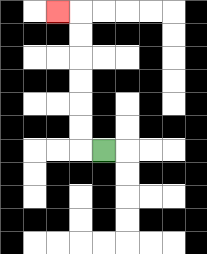{'start': '[4, 6]', 'end': '[2, 0]', 'path_directions': 'L,U,U,U,U,U,U,L', 'path_coordinates': '[[4, 6], [3, 6], [3, 5], [3, 4], [3, 3], [3, 2], [3, 1], [3, 0], [2, 0]]'}